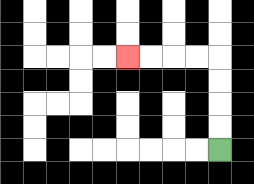{'start': '[9, 6]', 'end': '[5, 2]', 'path_directions': 'U,U,U,U,L,L,L,L', 'path_coordinates': '[[9, 6], [9, 5], [9, 4], [9, 3], [9, 2], [8, 2], [7, 2], [6, 2], [5, 2]]'}